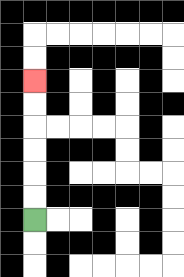{'start': '[1, 9]', 'end': '[1, 3]', 'path_directions': 'U,U,U,U,U,U', 'path_coordinates': '[[1, 9], [1, 8], [1, 7], [1, 6], [1, 5], [1, 4], [1, 3]]'}